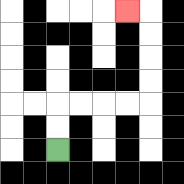{'start': '[2, 6]', 'end': '[5, 0]', 'path_directions': 'U,U,R,R,R,R,U,U,U,U,L', 'path_coordinates': '[[2, 6], [2, 5], [2, 4], [3, 4], [4, 4], [5, 4], [6, 4], [6, 3], [6, 2], [6, 1], [6, 0], [5, 0]]'}